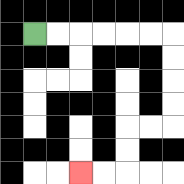{'start': '[1, 1]', 'end': '[3, 7]', 'path_directions': 'R,R,R,R,R,R,D,D,D,D,L,L,D,D,L,L', 'path_coordinates': '[[1, 1], [2, 1], [3, 1], [4, 1], [5, 1], [6, 1], [7, 1], [7, 2], [7, 3], [7, 4], [7, 5], [6, 5], [5, 5], [5, 6], [5, 7], [4, 7], [3, 7]]'}